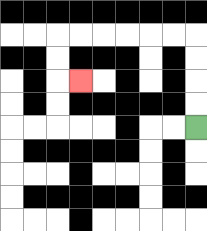{'start': '[8, 5]', 'end': '[3, 3]', 'path_directions': 'U,U,U,U,L,L,L,L,L,L,D,D,R', 'path_coordinates': '[[8, 5], [8, 4], [8, 3], [8, 2], [8, 1], [7, 1], [6, 1], [5, 1], [4, 1], [3, 1], [2, 1], [2, 2], [2, 3], [3, 3]]'}